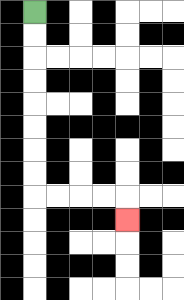{'start': '[1, 0]', 'end': '[5, 9]', 'path_directions': 'D,D,D,D,D,D,D,D,R,R,R,R,D', 'path_coordinates': '[[1, 0], [1, 1], [1, 2], [1, 3], [1, 4], [1, 5], [1, 6], [1, 7], [1, 8], [2, 8], [3, 8], [4, 8], [5, 8], [5, 9]]'}